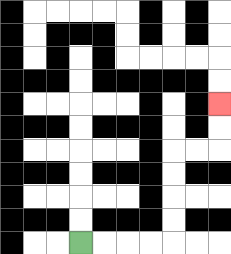{'start': '[3, 10]', 'end': '[9, 4]', 'path_directions': 'R,R,R,R,U,U,U,U,R,R,U,U', 'path_coordinates': '[[3, 10], [4, 10], [5, 10], [6, 10], [7, 10], [7, 9], [7, 8], [7, 7], [7, 6], [8, 6], [9, 6], [9, 5], [9, 4]]'}